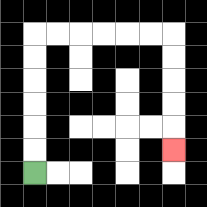{'start': '[1, 7]', 'end': '[7, 6]', 'path_directions': 'U,U,U,U,U,U,R,R,R,R,R,R,D,D,D,D,D', 'path_coordinates': '[[1, 7], [1, 6], [1, 5], [1, 4], [1, 3], [1, 2], [1, 1], [2, 1], [3, 1], [4, 1], [5, 1], [6, 1], [7, 1], [7, 2], [7, 3], [7, 4], [7, 5], [7, 6]]'}